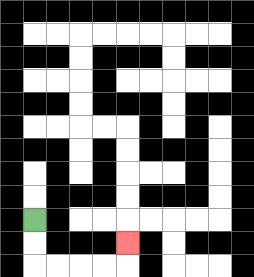{'start': '[1, 9]', 'end': '[5, 10]', 'path_directions': 'D,D,R,R,R,R,U', 'path_coordinates': '[[1, 9], [1, 10], [1, 11], [2, 11], [3, 11], [4, 11], [5, 11], [5, 10]]'}